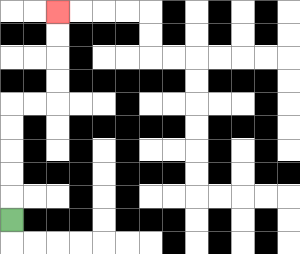{'start': '[0, 9]', 'end': '[2, 0]', 'path_directions': 'U,U,U,U,U,R,R,U,U,U,U', 'path_coordinates': '[[0, 9], [0, 8], [0, 7], [0, 6], [0, 5], [0, 4], [1, 4], [2, 4], [2, 3], [2, 2], [2, 1], [2, 0]]'}